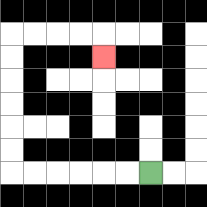{'start': '[6, 7]', 'end': '[4, 2]', 'path_directions': 'L,L,L,L,L,L,U,U,U,U,U,U,R,R,R,R,D', 'path_coordinates': '[[6, 7], [5, 7], [4, 7], [3, 7], [2, 7], [1, 7], [0, 7], [0, 6], [0, 5], [0, 4], [0, 3], [0, 2], [0, 1], [1, 1], [2, 1], [3, 1], [4, 1], [4, 2]]'}